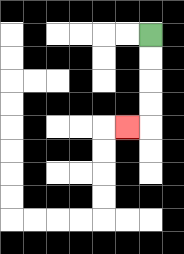{'start': '[6, 1]', 'end': '[5, 5]', 'path_directions': 'D,D,D,D,L', 'path_coordinates': '[[6, 1], [6, 2], [6, 3], [6, 4], [6, 5], [5, 5]]'}